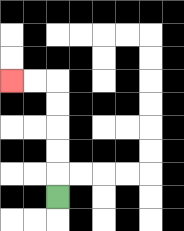{'start': '[2, 8]', 'end': '[0, 3]', 'path_directions': 'U,U,U,U,U,L,L', 'path_coordinates': '[[2, 8], [2, 7], [2, 6], [2, 5], [2, 4], [2, 3], [1, 3], [0, 3]]'}